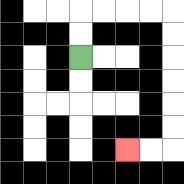{'start': '[3, 2]', 'end': '[5, 6]', 'path_directions': 'U,U,R,R,R,R,D,D,D,D,D,D,L,L', 'path_coordinates': '[[3, 2], [3, 1], [3, 0], [4, 0], [5, 0], [6, 0], [7, 0], [7, 1], [7, 2], [7, 3], [7, 4], [7, 5], [7, 6], [6, 6], [5, 6]]'}